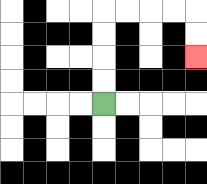{'start': '[4, 4]', 'end': '[8, 2]', 'path_directions': 'U,U,U,U,R,R,R,R,D,D', 'path_coordinates': '[[4, 4], [4, 3], [4, 2], [4, 1], [4, 0], [5, 0], [6, 0], [7, 0], [8, 0], [8, 1], [8, 2]]'}